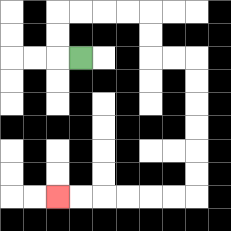{'start': '[3, 2]', 'end': '[2, 8]', 'path_directions': 'L,U,U,R,R,R,R,D,D,R,R,D,D,D,D,D,D,L,L,L,L,L,L', 'path_coordinates': '[[3, 2], [2, 2], [2, 1], [2, 0], [3, 0], [4, 0], [5, 0], [6, 0], [6, 1], [6, 2], [7, 2], [8, 2], [8, 3], [8, 4], [8, 5], [8, 6], [8, 7], [8, 8], [7, 8], [6, 8], [5, 8], [4, 8], [3, 8], [2, 8]]'}